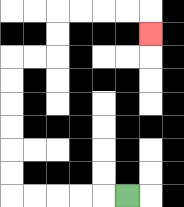{'start': '[5, 8]', 'end': '[6, 1]', 'path_directions': 'L,L,L,L,L,U,U,U,U,U,U,R,R,U,U,R,R,R,R,D', 'path_coordinates': '[[5, 8], [4, 8], [3, 8], [2, 8], [1, 8], [0, 8], [0, 7], [0, 6], [0, 5], [0, 4], [0, 3], [0, 2], [1, 2], [2, 2], [2, 1], [2, 0], [3, 0], [4, 0], [5, 0], [6, 0], [6, 1]]'}